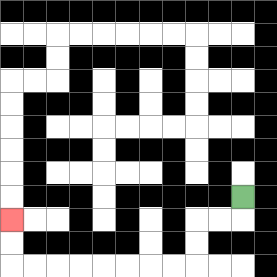{'start': '[10, 8]', 'end': '[0, 9]', 'path_directions': 'D,L,L,D,D,L,L,L,L,L,L,L,L,U,U', 'path_coordinates': '[[10, 8], [10, 9], [9, 9], [8, 9], [8, 10], [8, 11], [7, 11], [6, 11], [5, 11], [4, 11], [3, 11], [2, 11], [1, 11], [0, 11], [0, 10], [0, 9]]'}